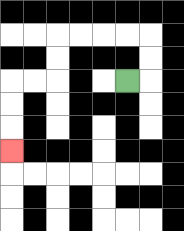{'start': '[5, 3]', 'end': '[0, 6]', 'path_directions': 'R,U,U,L,L,L,L,D,D,L,L,D,D,D', 'path_coordinates': '[[5, 3], [6, 3], [6, 2], [6, 1], [5, 1], [4, 1], [3, 1], [2, 1], [2, 2], [2, 3], [1, 3], [0, 3], [0, 4], [0, 5], [0, 6]]'}